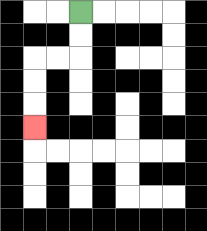{'start': '[3, 0]', 'end': '[1, 5]', 'path_directions': 'D,D,L,L,D,D,D', 'path_coordinates': '[[3, 0], [3, 1], [3, 2], [2, 2], [1, 2], [1, 3], [1, 4], [1, 5]]'}